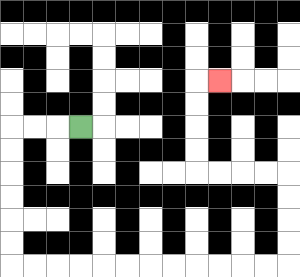{'start': '[3, 5]', 'end': '[9, 3]', 'path_directions': 'L,L,L,D,D,D,D,D,D,R,R,R,R,R,R,R,R,R,R,R,R,U,U,U,U,L,L,L,L,U,U,U,U,R', 'path_coordinates': '[[3, 5], [2, 5], [1, 5], [0, 5], [0, 6], [0, 7], [0, 8], [0, 9], [0, 10], [0, 11], [1, 11], [2, 11], [3, 11], [4, 11], [5, 11], [6, 11], [7, 11], [8, 11], [9, 11], [10, 11], [11, 11], [12, 11], [12, 10], [12, 9], [12, 8], [12, 7], [11, 7], [10, 7], [9, 7], [8, 7], [8, 6], [8, 5], [8, 4], [8, 3], [9, 3]]'}